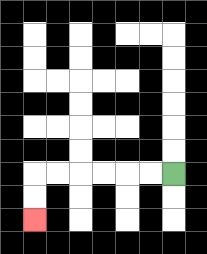{'start': '[7, 7]', 'end': '[1, 9]', 'path_directions': 'L,L,L,L,L,L,D,D', 'path_coordinates': '[[7, 7], [6, 7], [5, 7], [4, 7], [3, 7], [2, 7], [1, 7], [1, 8], [1, 9]]'}